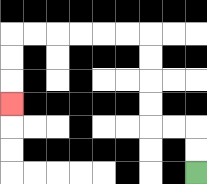{'start': '[8, 7]', 'end': '[0, 4]', 'path_directions': 'U,U,L,L,U,U,U,U,L,L,L,L,L,L,D,D,D', 'path_coordinates': '[[8, 7], [8, 6], [8, 5], [7, 5], [6, 5], [6, 4], [6, 3], [6, 2], [6, 1], [5, 1], [4, 1], [3, 1], [2, 1], [1, 1], [0, 1], [0, 2], [0, 3], [0, 4]]'}